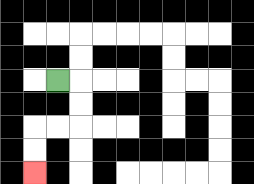{'start': '[2, 3]', 'end': '[1, 7]', 'path_directions': 'R,D,D,L,L,D,D', 'path_coordinates': '[[2, 3], [3, 3], [3, 4], [3, 5], [2, 5], [1, 5], [1, 6], [1, 7]]'}